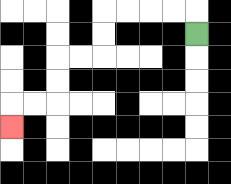{'start': '[8, 1]', 'end': '[0, 5]', 'path_directions': 'U,L,L,L,L,D,D,L,L,D,D,L,L,D', 'path_coordinates': '[[8, 1], [8, 0], [7, 0], [6, 0], [5, 0], [4, 0], [4, 1], [4, 2], [3, 2], [2, 2], [2, 3], [2, 4], [1, 4], [0, 4], [0, 5]]'}